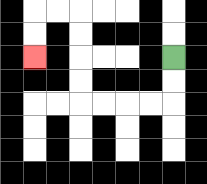{'start': '[7, 2]', 'end': '[1, 2]', 'path_directions': 'D,D,L,L,L,L,U,U,U,U,L,L,D,D', 'path_coordinates': '[[7, 2], [7, 3], [7, 4], [6, 4], [5, 4], [4, 4], [3, 4], [3, 3], [3, 2], [3, 1], [3, 0], [2, 0], [1, 0], [1, 1], [1, 2]]'}